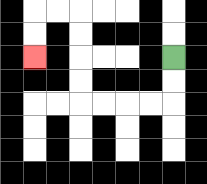{'start': '[7, 2]', 'end': '[1, 2]', 'path_directions': 'D,D,L,L,L,L,U,U,U,U,L,L,D,D', 'path_coordinates': '[[7, 2], [7, 3], [7, 4], [6, 4], [5, 4], [4, 4], [3, 4], [3, 3], [3, 2], [3, 1], [3, 0], [2, 0], [1, 0], [1, 1], [1, 2]]'}